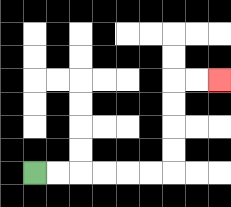{'start': '[1, 7]', 'end': '[9, 3]', 'path_directions': 'R,R,R,R,R,R,U,U,U,U,R,R', 'path_coordinates': '[[1, 7], [2, 7], [3, 7], [4, 7], [5, 7], [6, 7], [7, 7], [7, 6], [7, 5], [7, 4], [7, 3], [8, 3], [9, 3]]'}